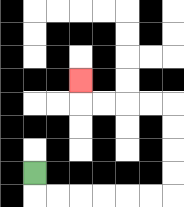{'start': '[1, 7]', 'end': '[3, 3]', 'path_directions': 'D,R,R,R,R,R,R,U,U,U,U,L,L,L,L,U', 'path_coordinates': '[[1, 7], [1, 8], [2, 8], [3, 8], [4, 8], [5, 8], [6, 8], [7, 8], [7, 7], [7, 6], [7, 5], [7, 4], [6, 4], [5, 4], [4, 4], [3, 4], [3, 3]]'}